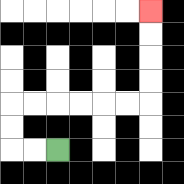{'start': '[2, 6]', 'end': '[6, 0]', 'path_directions': 'L,L,U,U,R,R,R,R,R,R,U,U,U,U', 'path_coordinates': '[[2, 6], [1, 6], [0, 6], [0, 5], [0, 4], [1, 4], [2, 4], [3, 4], [4, 4], [5, 4], [6, 4], [6, 3], [6, 2], [6, 1], [6, 0]]'}